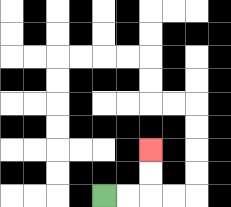{'start': '[4, 8]', 'end': '[6, 6]', 'path_directions': 'R,R,U,U', 'path_coordinates': '[[4, 8], [5, 8], [6, 8], [6, 7], [6, 6]]'}